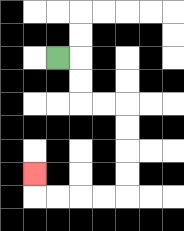{'start': '[2, 2]', 'end': '[1, 7]', 'path_directions': 'R,D,D,R,R,D,D,D,D,L,L,L,L,U', 'path_coordinates': '[[2, 2], [3, 2], [3, 3], [3, 4], [4, 4], [5, 4], [5, 5], [5, 6], [5, 7], [5, 8], [4, 8], [3, 8], [2, 8], [1, 8], [1, 7]]'}